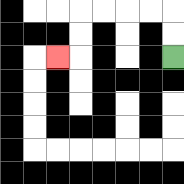{'start': '[7, 2]', 'end': '[2, 2]', 'path_directions': 'U,U,L,L,L,L,D,D,L', 'path_coordinates': '[[7, 2], [7, 1], [7, 0], [6, 0], [5, 0], [4, 0], [3, 0], [3, 1], [3, 2], [2, 2]]'}